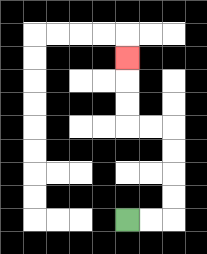{'start': '[5, 9]', 'end': '[5, 2]', 'path_directions': 'R,R,U,U,U,U,L,L,U,U,U', 'path_coordinates': '[[5, 9], [6, 9], [7, 9], [7, 8], [7, 7], [7, 6], [7, 5], [6, 5], [5, 5], [5, 4], [5, 3], [5, 2]]'}